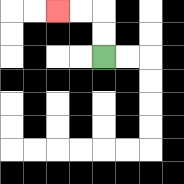{'start': '[4, 2]', 'end': '[2, 0]', 'path_directions': 'U,U,L,L', 'path_coordinates': '[[4, 2], [4, 1], [4, 0], [3, 0], [2, 0]]'}